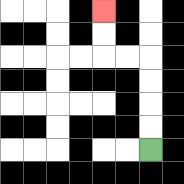{'start': '[6, 6]', 'end': '[4, 0]', 'path_directions': 'U,U,U,U,L,L,U,U', 'path_coordinates': '[[6, 6], [6, 5], [6, 4], [6, 3], [6, 2], [5, 2], [4, 2], [4, 1], [4, 0]]'}